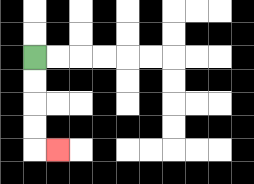{'start': '[1, 2]', 'end': '[2, 6]', 'path_directions': 'D,D,D,D,R', 'path_coordinates': '[[1, 2], [1, 3], [1, 4], [1, 5], [1, 6], [2, 6]]'}